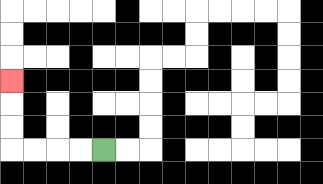{'start': '[4, 6]', 'end': '[0, 3]', 'path_directions': 'L,L,L,L,U,U,U', 'path_coordinates': '[[4, 6], [3, 6], [2, 6], [1, 6], [0, 6], [0, 5], [0, 4], [0, 3]]'}